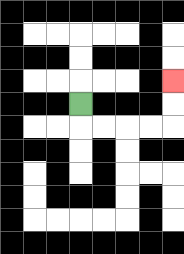{'start': '[3, 4]', 'end': '[7, 3]', 'path_directions': 'D,R,R,R,R,U,U', 'path_coordinates': '[[3, 4], [3, 5], [4, 5], [5, 5], [6, 5], [7, 5], [7, 4], [7, 3]]'}